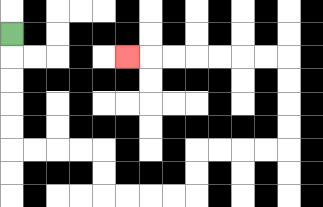{'start': '[0, 1]', 'end': '[5, 2]', 'path_directions': 'D,D,D,D,D,R,R,R,R,D,D,R,R,R,R,U,U,R,R,R,R,U,U,U,U,L,L,L,L,L,L,L', 'path_coordinates': '[[0, 1], [0, 2], [0, 3], [0, 4], [0, 5], [0, 6], [1, 6], [2, 6], [3, 6], [4, 6], [4, 7], [4, 8], [5, 8], [6, 8], [7, 8], [8, 8], [8, 7], [8, 6], [9, 6], [10, 6], [11, 6], [12, 6], [12, 5], [12, 4], [12, 3], [12, 2], [11, 2], [10, 2], [9, 2], [8, 2], [7, 2], [6, 2], [5, 2]]'}